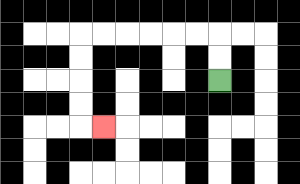{'start': '[9, 3]', 'end': '[4, 5]', 'path_directions': 'U,U,L,L,L,L,L,L,D,D,D,D,R', 'path_coordinates': '[[9, 3], [9, 2], [9, 1], [8, 1], [7, 1], [6, 1], [5, 1], [4, 1], [3, 1], [3, 2], [3, 3], [3, 4], [3, 5], [4, 5]]'}